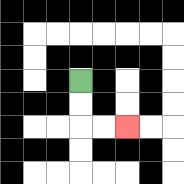{'start': '[3, 3]', 'end': '[5, 5]', 'path_directions': 'D,D,R,R', 'path_coordinates': '[[3, 3], [3, 4], [3, 5], [4, 5], [5, 5]]'}